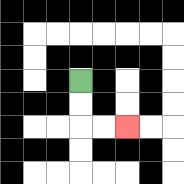{'start': '[3, 3]', 'end': '[5, 5]', 'path_directions': 'D,D,R,R', 'path_coordinates': '[[3, 3], [3, 4], [3, 5], [4, 5], [5, 5]]'}